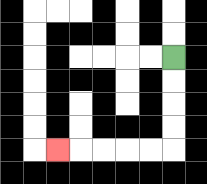{'start': '[7, 2]', 'end': '[2, 6]', 'path_directions': 'D,D,D,D,L,L,L,L,L', 'path_coordinates': '[[7, 2], [7, 3], [7, 4], [7, 5], [7, 6], [6, 6], [5, 6], [4, 6], [3, 6], [2, 6]]'}